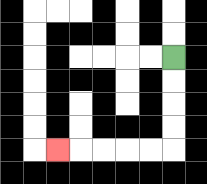{'start': '[7, 2]', 'end': '[2, 6]', 'path_directions': 'D,D,D,D,L,L,L,L,L', 'path_coordinates': '[[7, 2], [7, 3], [7, 4], [7, 5], [7, 6], [6, 6], [5, 6], [4, 6], [3, 6], [2, 6]]'}